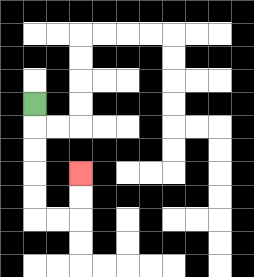{'start': '[1, 4]', 'end': '[3, 7]', 'path_directions': 'D,D,D,D,D,R,R,U,U', 'path_coordinates': '[[1, 4], [1, 5], [1, 6], [1, 7], [1, 8], [1, 9], [2, 9], [3, 9], [3, 8], [3, 7]]'}